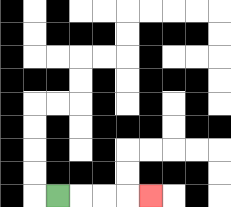{'start': '[2, 8]', 'end': '[6, 8]', 'path_directions': 'R,R,R,R', 'path_coordinates': '[[2, 8], [3, 8], [4, 8], [5, 8], [6, 8]]'}